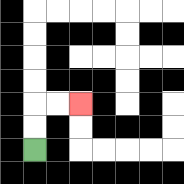{'start': '[1, 6]', 'end': '[3, 4]', 'path_directions': 'U,U,R,R', 'path_coordinates': '[[1, 6], [1, 5], [1, 4], [2, 4], [3, 4]]'}